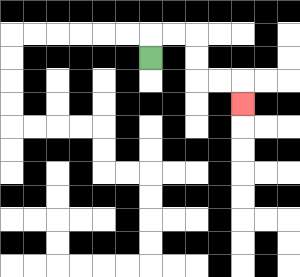{'start': '[6, 2]', 'end': '[10, 4]', 'path_directions': 'U,R,R,D,D,R,R,D', 'path_coordinates': '[[6, 2], [6, 1], [7, 1], [8, 1], [8, 2], [8, 3], [9, 3], [10, 3], [10, 4]]'}